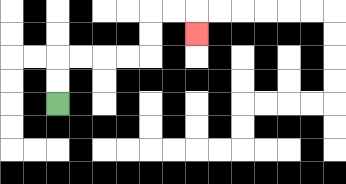{'start': '[2, 4]', 'end': '[8, 1]', 'path_directions': 'U,U,R,R,R,R,U,U,R,R,D', 'path_coordinates': '[[2, 4], [2, 3], [2, 2], [3, 2], [4, 2], [5, 2], [6, 2], [6, 1], [6, 0], [7, 0], [8, 0], [8, 1]]'}